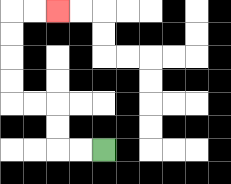{'start': '[4, 6]', 'end': '[2, 0]', 'path_directions': 'L,L,U,U,L,L,U,U,U,U,R,R', 'path_coordinates': '[[4, 6], [3, 6], [2, 6], [2, 5], [2, 4], [1, 4], [0, 4], [0, 3], [0, 2], [0, 1], [0, 0], [1, 0], [2, 0]]'}